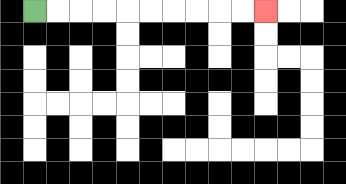{'start': '[1, 0]', 'end': '[11, 0]', 'path_directions': 'R,R,R,R,R,R,R,R,R,R', 'path_coordinates': '[[1, 0], [2, 0], [3, 0], [4, 0], [5, 0], [6, 0], [7, 0], [8, 0], [9, 0], [10, 0], [11, 0]]'}